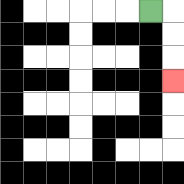{'start': '[6, 0]', 'end': '[7, 3]', 'path_directions': 'R,D,D,D', 'path_coordinates': '[[6, 0], [7, 0], [7, 1], [7, 2], [7, 3]]'}